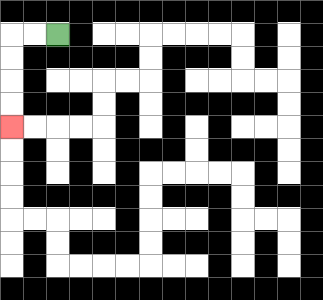{'start': '[2, 1]', 'end': '[0, 5]', 'path_directions': 'L,L,D,D,D,D', 'path_coordinates': '[[2, 1], [1, 1], [0, 1], [0, 2], [0, 3], [0, 4], [0, 5]]'}